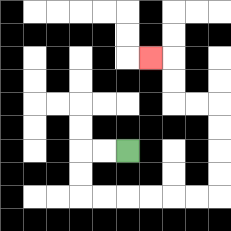{'start': '[5, 6]', 'end': '[6, 2]', 'path_directions': 'L,L,D,D,R,R,R,R,R,R,U,U,U,U,L,L,U,U,L', 'path_coordinates': '[[5, 6], [4, 6], [3, 6], [3, 7], [3, 8], [4, 8], [5, 8], [6, 8], [7, 8], [8, 8], [9, 8], [9, 7], [9, 6], [9, 5], [9, 4], [8, 4], [7, 4], [7, 3], [7, 2], [6, 2]]'}